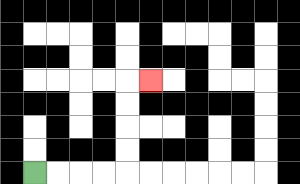{'start': '[1, 7]', 'end': '[6, 3]', 'path_directions': 'R,R,R,R,U,U,U,U,R', 'path_coordinates': '[[1, 7], [2, 7], [3, 7], [4, 7], [5, 7], [5, 6], [5, 5], [5, 4], [5, 3], [6, 3]]'}